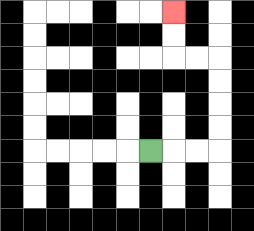{'start': '[6, 6]', 'end': '[7, 0]', 'path_directions': 'R,R,R,U,U,U,U,L,L,U,U', 'path_coordinates': '[[6, 6], [7, 6], [8, 6], [9, 6], [9, 5], [9, 4], [9, 3], [9, 2], [8, 2], [7, 2], [7, 1], [7, 0]]'}